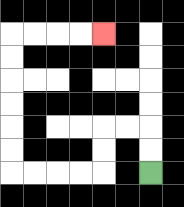{'start': '[6, 7]', 'end': '[4, 1]', 'path_directions': 'U,U,L,L,D,D,L,L,L,L,U,U,U,U,U,U,R,R,R,R', 'path_coordinates': '[[6, 7], [6, 6], [6, 5], [5, 5], [4, 5], [4, 6], [4, 7], [3, 7], [2, 7], [1, 7], [0, 7], [0, 6], [0, 5], [0, 4], [0, 3], [0, 2], [0, 1], [1, 1], [2, 1], [3, 1], [4, 1]]'}